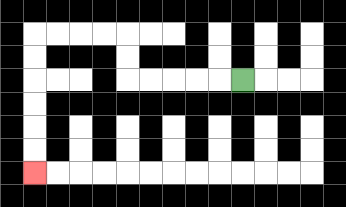{'start': '[10, 3]', 'end': '[1, 7]', 'path_directions': 'L,L,L,L,L,U,U,L,L,L,L,D,D,D,D,D,D', 'path_coordinates': '[[10, 3], [9, 3], [8, 3], [7, 3], [6, 3], [5, 3], [5, 2], [5, 1], [4, 1], [3, 1], [2, 1], [1, 1], [1, 2], [1, 3], [1, 4], [1, 5], [1, 6], [1, 7]]'}